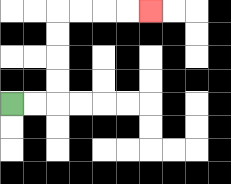{'start': '[0, 4]', 'end': '[6, 0]', 'path_directions': 'R,R,U,U,U,U,R,R,R,R', 'path_coordinates': '[[0, 4], [1, 4], [2, 4], [2, 3], [2, 2], [2, 1], [2, 0], [3, 0], [4, 0], [5, 0], [6, 0]]'}